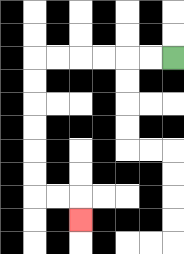{'start': '[7, 2]', 'end': '[3, 9]', 'path_directions': 'L,L,L,L,L,L,D,D,D,D,D,D,R,R,D', 'path_coordinates': '[[7, 2], [6, 2], [5, 2], [4, 2], [3, 2], [2, 2], [1, 2], [1, 3], [1, 4], [1, 5], [1, 6], [1, 7], [1, 8], [2, 8], [3, 8], [3, 9]]'}